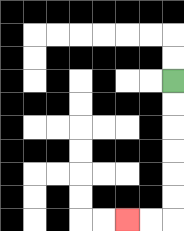{'start': '[7, 3]', 'end': '[5, 9]', 'path_directions': 'D,D,D,D,D,D,L,L', 'path_coordinates': '[[7, 3], [7, 4], [7, 5], [7, 6], [7, 7], [7, 8], [7, 9], [6, 9], [5, 9]]'}